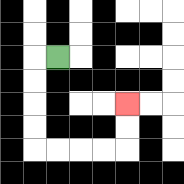{'start': '[2, 2]', 'end': '[5, 4]', 'path_directions': 'L,D,D,D,D,R,R,R,R,U,U', 'path_coordinates': '[[2, 2], [1, 2], [1, 3], [1, 4], [1, 5], [1, 6], [2, 6], [3, 6], [4, 6], [5, 6], [5, 5], [5, 4]]'}